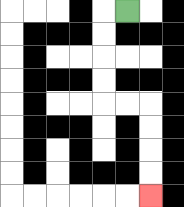{'start': '[5, 0]', 'end': '[6, 8]', 'path_directions': 'L,D,D,D,D,R,R,D,D,D,D', 'path_coordinates': '[[5, 0], [4, 0], [4, 1], [4, 2], [4, 3], [4, 4], [5, 4], [6, 4], [6, 5], [6, 6], [6, 7], [6, 8]]'}